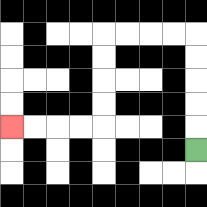{'start': '[8, 6]', 'end': '[0, 5]', 'path_directions': 'U,U,U,U,U,L,L,L,L,D,D,D,D,L,L,L,L', 'path_coordinates': '[[8, 6], [8, 5], [8, 4], [8, 3], [8, 2], [8, 1], [7, 1], [6, 1], [5, 1], [4, 1], [4, 2], [4, 3], [4, 4], [4, 5], [3, 5], [2, 5], [1, 5], [0, 5]]'}